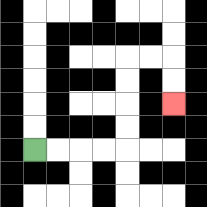{'start': '[1, 6]', 'end': '[7, 4]', 'path_directions': 'R,R,R,R,U,U,U,U,R,R,D,D', 'path_coordinates': '[[1, 6], [2, 6], [3, 6], [4, 6], [5, 6], [5, 5], [5, 4], [5, 3], [5, 2], [6, 2], [7, 2], [7, 3], [7, 4]]'}